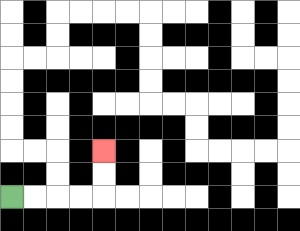{'start': '[0, 8]', 'end': '[4, 6]', 'path_directions': 'R,R,R,R,U,U', 'path_coordinates': '[[0, 8], [1, 8], [2, 8], [3, 8], [4, 8], [4, 7], [4, 6]]'}